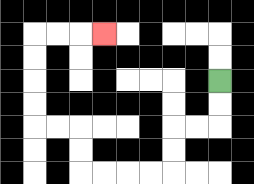{'start': '[9, 3]', 'end': '[4, 1]', 'path_directions': 'D,D,L,L,D,D,L,L,L,L,U,U,L,L,U,U,U,U,R,R,R', 'path_coordinates': '[[9, 3], [9, 4], [9, 5], [8, 5], [7, 5], [7, 6], [7, 7], [6, 7], [5, 7], [4, 7], [3, 7], [3, 6], [3, 5], [2, 5], [1, 5], [1, 4], [1, 3], [1, 2], [1, 1], [2, 1], [3, 1], [4, 1]]'}